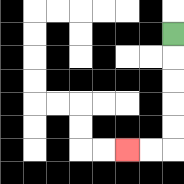{'start': '[7, 1]', 'end': '[5, 6]', 'path_directions': 'D,D,D,D,D,L,L', 'path_coordinates': '[[7, 1], [7, 2], [7, 3], [7, 4], [7, 5], [7, 6], [6, 6], [5, 6]]'}